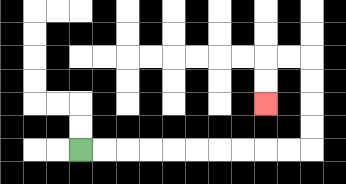{'start': '[3, 6]', 'end': '[11, 4]', 'path_directions': 'R,R,R,R,R,R,R,R,R,R,U,U,U,U,L,L,D,D', 'path_coordinates': '[[3, 6], [4, 6], [5, 6], [6, 6], [7, 6], [8, 6], [9, 6], [10, 6], [11, 6], [12, 6], [13, 6], [13, 5], [13, 4], [13, 3], [13, 2], [12, 2], [11, 2], [11, 3], [11, 4]]'}